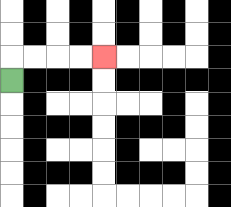{'start': '[0, 3]', 'end': '[4, 2]', 'path_directions': 'U,R,R,R,R', 'path_coordinates': '[[0, 3], [0, 2], [1, 2], [2, 2], [3, 2], [4, 2]]'}